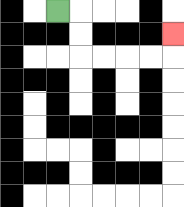{'start': '[2, 0]', 'end': '[7, 1]', 'path_directions': 'R,D,D,R,R,R,R,U', 'path_coordinates': '[[2, 0], [3, 0], [3, 1], [3, 2], [4, 2], [5, 2], [6, 2], [7, 2], [7, 1]]'}